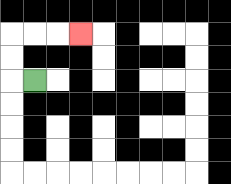{'start': '[1, 3]', 'end': '[3, 1]', 'path_directions': 'L,U,U,R,R,R', 'path_coordinates': '[[1, 3], [0, 3], [0, 2], [0, 1], [1, 1], [2, 1], [3, 1]]'}